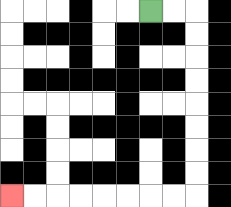{'start': '[6, 0]', 'end': '[0, 8]', 'path_directions': 'R,R,D,D,D,D,D,D,D,D,L,L,L,L,L,L,L,L', 'path_coordinates': '[[6, 0], [7, 0], [8, 0], [8, 1], [8, 2], [8, 3], [8, 4], [8, 5], [8, 6], [8, 7], [8, 8], [7, 8], [6, 8], [5, 8], [4, 8], [3, 8], [2, 8], [1, 8], [0, 8]]'}